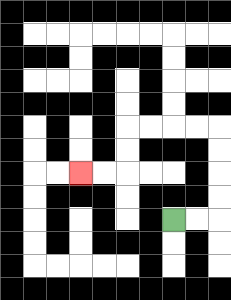{'start': '[7, 9]', 'end': '[3, 7]', 'path_directions': 'R,R,U,U,U,U,L,L,L,L,D,D,L,L', 'path_coordinates': '[[7, 9], [8, 9], [9, 9], [9, 8], [9, 7], [9, 6], [9, 5], [8, 5], [7, 5], [6, 5], [5, 5], [5, 6], [5, 7], [4, 7], [3, 7]]'}